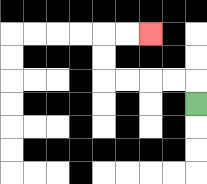{'start': '[8, 4]', 'end': '[6, 1]', 'path_directions': 'U,L,L,L,L,U,U,R,R', 'path_coordinates': '[[8, 4], [8, 3], [7, 3], [6, 3], [5, 3], [4, 3], [4, 2], [4, 1], [5, 1], [6, 1]]'}